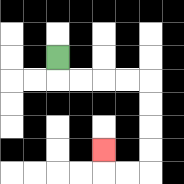{'start': '[2, 2]', 'end': '[4, 6]', 'path_directions': 'D,R,R,R,R,D,D,D,D,L,L,U', 'path_coordinates': '[[2, 2], [2, 3], [3, 3], [4, 3], [5, 3], [6, 3], [6, 4], [6, 5], [6, 6], [6, 7], [5, 7], [4, 7], [4, 6]]'}